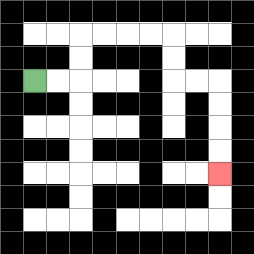{'start': '[1, 3]', 'end': '[9, 7]', 'path_directions': 'R,R,U,U,R,R,R,R,D,D,R,R,D,D,D,D', 'path_coordinates': '[[1, 3], [2, 3], [3, 3], [3, 2], [3, 1], [4, 1], [5, 1], [6, 1], [7, 1], [7, 2], [7, 3], [8, 3], [9, 3], [9, 4], [9, 5], [9, 6], [9, 7]]'}